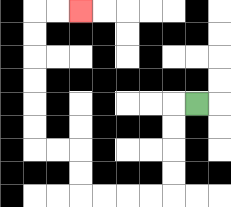{'start': '[8, 4]', 'end': '[3, 0]', 'path_directions': 'L,D,D,D,D,L,L,L,L,U,U,L,L,U,U,U,U,U,U,R,R', 'path_coordinates': '[[8, 4], [7, 4], [7, 5], [7, 6], [7, 7], [7, 8], [6, 8], [5, 8], [4, 8], [3, 8], [3, 7], [3, 6], [2, 6], [1, 6], [1, 5], [1, 4], [1, 3], [1, 2], [1, 1], [1, 0], [2, 0], [3, 0]]'}